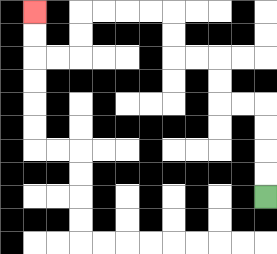{'start': '[11, 8]', 'end': '[1, 0]', 'path_directions': 'U,U,U,U,L,L,U,U,L,L,U,U,L,L,L,L,D,D,L,L,U,U', 'path_coordinates': '[[11, 8], [11, 7], [11, 6], [11, 5], [11, 4], [10, 4], [9, 4], [9, 3], [9, 2], [8, 2], [7, 2], [7, 1], [7, 0], [6, 0], [5, 0], [4, 0], [3, 0], [3, 1], [3, 2], [2, 2], [1, 2], [1, 1], [1, 0]]'}